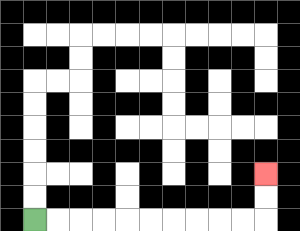{'start': '[1, 9]', 'end': '[11, 7]', 'path_directions': 'R,R,R,R,R,R,R,R,R,R,U,U', 'path_coordinates': '[[1, 9], [2, 9], [3, 9], [4, 9], [5, 9], [6, 9], [7, 9], [8, 9], [9, 9], [10, 9], [11, 9], [11, 8], [11, 7]]'}